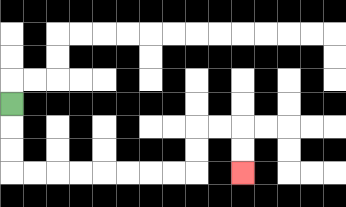{'start': '[0, 4]', 'end': '[10, 7]', 'path_directions': 'D,D,D,R,R,R,R,R,R,R,R,U,U,R,R,D,D', 'path_coordinates': '[[0, 4], [0, 5], [0, 6], [0, 7], [1, 7], [2, 7], [3, 7], [4, 7], [5, 7], [6, 7], [7, 7], [8, 7], [8, 6], [8, 5], [9, 5], [10, 5], [10, 6], [10, 7]]'}